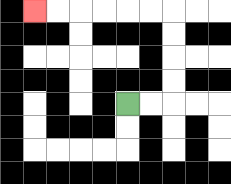{'start': '[5, 4]', 'end': '[1, 0]', 'path_directions': 'R,R,U,U,U,U,L,L,L,L,L,L', 'path_coordinates': '[[5, 4], [6, 4], [7, 4], [7, 3], [7, 2], [7, 1], [7, 0], [6, 0], [5, 0], [4, 0], [3, 0], [2, 0], [1, 0]]'}